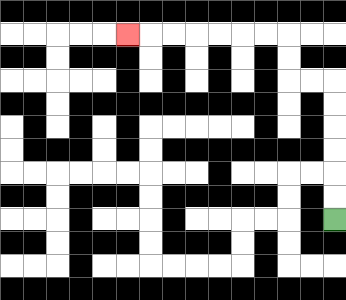{'start': '[14, 9]', 'end': '[5, 1]', 'path_directions': 'U,U,U,U,U,U,L,L,U,U,L,L,L,L,L,L,L', 'path_coordinates': '[[14, 9], [14, 8], [14, 7], [14, 6], [14, 5], [14, 4], [14, 3], [13, 3], [12, 3], [12, 2], [12, 1], [11, 1], [10, 1], [9, 1], [8, 1], [7, 1], [6, 1], [5, 1]]'}